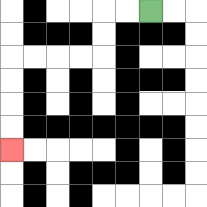{'start': '[6, 0]', 'end': '[0, 6]', 'path_directions': 'L,L,D,D,L,L,L,L,D,D,D,D', 'path_coordinates': '[[6, 0], [5, 0], [4, 0], [4, 1], [4, 2], [3, 2], [2, 2], [1, 2], [0, 2], [0, 3], [0, 4], [0, 5], [0, 6]]'}